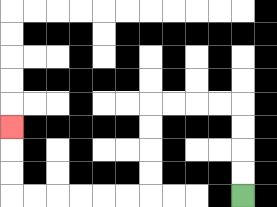{'start': '[10, 8]', 'end': '[0, 5]', 'path_directions': 'U,U,U,U,L,L,L,L,D,D,D,D,L,L,L,L,L,L,U,U,U', 'path_coordinates': '[[10, 8], [10, 7], [10, 6], [10, 5], [10, 4], [9, 4], [8, 4], [7, 4], [6, 4], [6, 5], [6, 6], [6, 7], [6, 8], [5, 8], [4, 8], [3, 8], [2, 8], [1, 8], [0, 8], [0, 7], [0, 6], [0, 5]]'}